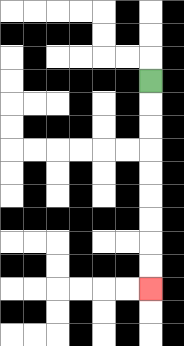{'start': '[6, 3]', 'end': '[6, 12]', 'path_directions': 'D,D,D,D,D,D,D,D,D', 'path_coordinates': '[[6, 3], [6, 4], [6, 5], [6, 6], [6, 7], [6, 8], [6, 9], [6, 10], [6, 11], [6, 12]]'}